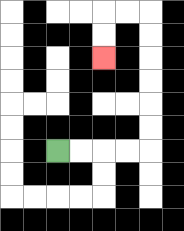{'start': '[2, 6]', 'end': '[4, 2]', 'path_directions': 'R,R,R,R,U,U,U,U,U,U,L,L,D,D', 'path_coordinates': '[[2, 6], [3, 6], [4, 6], [5, 6], [6, 6], [6, 5], [6, 4], [6, 3], [6, 2], [6, 1], [6, 0], [5, 0], [4, 0], [4, 1], [4, 2]]'}